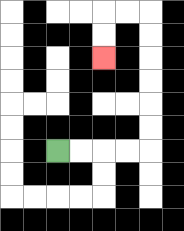{'start': '[2, 6]', 'end': '[4, 2]', 'path_directions': 'R,R,R,R,U,U,U,U,U,U,L,L,D,D', 'path_coordinates': '[[2, 6], [3, 6], [4, 6], [5, 6], [6, 6], [6, 5], [6, 4], [6, 3], [6, 2], [6, 1], [6, 0], [5, 0], [4, 0], [4, 1], [4, 2]]'}